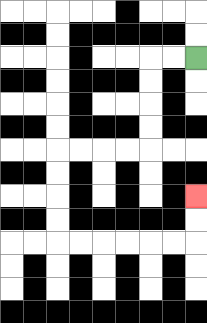{'start': '[8, 2]', 'end': '[8, 8]', 'path_directions': 'L,L,D,D,D,D,L,L,L,L,D,D,D,D,R,R,R,R,R,R,U,U', 'path_coordinates': '[[8, 2], [7, 2], [6, 2], [6, 3], [6, 4], [6, 5], [6, 6], [5, 6], [4, 6], [3, 6], [2, 6], [2, 7], [2, 8], [2, 9], [2, 10], [3, 10], [4, 10], [5, 10], [6, 10], [7, 10], [8, 10], [8, 9], [8, 8]]'}